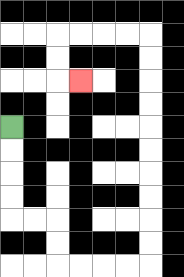{'start': '[0, 5]', 'end': '[3, 3]', 'path_directions': 'D,D,D,D,R,R,D,D,R,R,R,R,U,U,U,U,U,U,U,U,U,U,L,L,L,L,D,D,R', 'path_coordinates': '[[0, 5], [0, 6], [0, 7], [0, 8], [0, 9], [1, 9], [2, 9], [2, 10], [2, 11], [3, 11], [4, 11], [5, 11], [6, 11], [6, 10], [6, 9], [6, 8], [6, 7], [6, 6], [6, 5], [6, 4], [6, 3], [6, 2], [6, 1], [5, 1], [4, 1], [3, 1], [2, 1], [2, 2], [2, 3], [3, 3]]'}